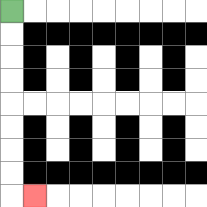{'start': '[0, 0]', 'end': '[1, 8]', 'path_directions': 'D,D,D,D,D,D,D,D,R', 'path_coordinates': '[[0, 0], [0, 1], [0, 2], [0, 3], [0, 4], [0, 5], [0, 6], [0, 7], [0, 8], [1, 8]]'}